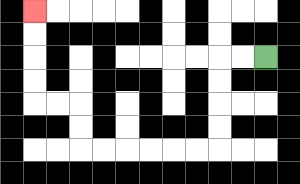{'start': '[11, 2]', 'end': '[1, 0]', 'path_directions': 'L,L,D,D,D,D,L,L,L,L,L,L,U,U,L,L,U,U,U,U', 'path_coordinates': '[[11, 2], [10, 2], [9, 2], [9, 3], [9, 4], [9, 5], [9, 6], [8, 6], [7, 6], [6, 6], [5, 6], [4, 6], [3, 6], [3, 5], [3, 4], [2, 4], [1, 4], [1, 3], [1, 2], [1, 1], [1, 0]]'}